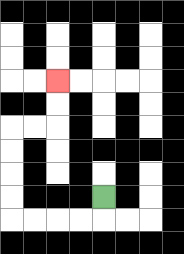{'start': '[4, 8]', 'end': '[2, 3]', 'path_directions': 'D,L,L,L,L,U,U,U,U,R,R,U,U', 'path_coordinates': '[[4, 8], [4, 9], [3, 9], [2, 9], [1, 9], [0, 9], [0, 8], [0, 7], [0, 6], [0, 5], [1, 5], [2, 5], [2, 4], [2, 3]]'}